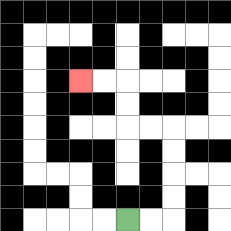{'start': '[5, 9]', 'end': '[3, 3]', 'path_directions': 'R,R,U,U,U,U,L,L,U,U,L,L', 'path_coordinates': '[[5, 9], [6, 9], [7, 9], [7, 8], [7, 7], [7, 6], [7, 5], [6, 5], [5, 5], [5, 4], [5, 3], [4, 3], [3, 3]]'}